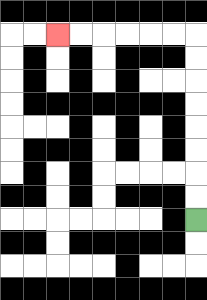{'start': '[8, 9]', 'end': '[2, 1]', 'path_directions': 'U,U,U,U,U,U,U,U,L,L,L,L,L,L', 'path_coordinates': '[[8, 9], [8, 8], [8, 7], [8, 6], [8, 5], [8, 4], [8, 3], [8, 2], [8, 1], [7, 1], [6, 1], [5, 1], [4, 1], [3, 1], [2, 1]]'}